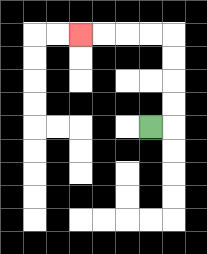{'start': '[6, 5]', 'end': '[3, 1]', 'path_directions': 'R,U,U,U,U,L,L,L,L', 'path_coordinates': '[[6, 5], [7, 5], [7, 4], [7, 3], [7, 2], [7, 1], [6, 1], [5, 1], [4, 1], [3, 1]]'}